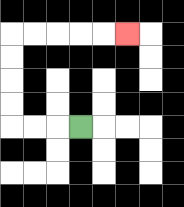{'start': '[3, 5]', 'end': '[5, 1]', 'path_directions': 'L,L,L,U,U,U,U,R,R,R,R,R', 'path_coordinates': '[[3, 5], [2, 5], [1, 5], [0, 5], [0, 4], [0, 3], [0, 2], [0, 1], [1, 1], [2, 1], [3, 1], [4, 1], [5, 1]]'}